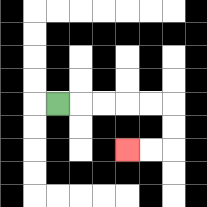{'start': '[2, 4]', 'end': '[5, 6]', 'path_directions': 'R,R,R,R,R,D,D,L,L', 'path_coordinates': '[[2, 4], [3, 4], [4, 4], [5, 4], [6, 4], [7, 4], [7, 5], [7, 6], [6, 6], [5, 6]]'}